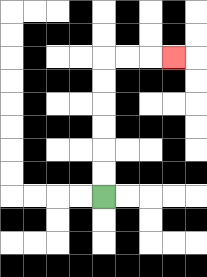{'start': '[4, 8]', 'end': '[7, 2]', 'path_directions': 'U,U,U,U,U,U,R,R,R', 'path_coordinates': '[[4, 8], [4, 7], [4, 6], [4, 5], [4, 4], [4, 3], [4, 2], [5, 2], [6, 2], [7, 2]]'}